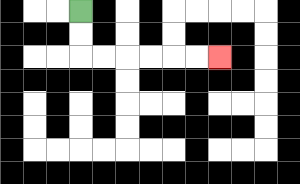{'start': '[3, 0]', 'end': '[9, 2]', 'path_directions': 'D,D,R,R,R,R,R,R', 'path_coordinates': '[[3, 0], [3, 1], [3, 2], [4, 2], [5, 2], [6, 2], [7, 2], [8, 2], [9, 2]]'}